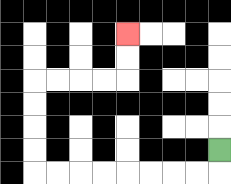{'start': '[9, 6]', 'end': '[5, 1]', 'path_directions': 'D,L,L,L,L,L,L,L,L,U,U,U,U,R,R,R,R,U,U', 'path_coordinates': '[[9, 6], [9, 7], [8, 7], [7, 7], [6, 7], [5, 7], [4, 7], [3, 7], [2, 7], [1, 7], [1, 6], [1, 5], [1, 4], [1, 3], [2, 3], [3, 3], [4, 3], [5, 3], [5, 2], [5, 1]]'}